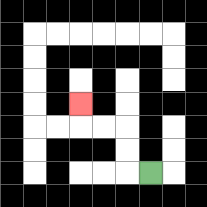{'start': '[6, 7]', 'end': '[3, 4]', 'path_directions': 'L,U,U,L,L,U', 'path_coordinates': '[[6, 7], [5, 7], [5, 6], [5, 5], [4, 5], [3, 5], [3, 4]]'}